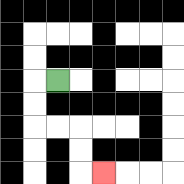{'start': '[2, 3]', 'end': '[4, 7]', 'path_directions': 'L,D,D,R,R,D,D,R', 'path_coordinates': '[[2, 3], [1, 3], [1, 4], [1, 5], [2, 5], [3, 5], [3, 6], [3, 7], [4, 7]]'}